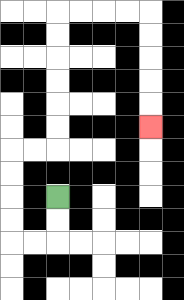{'start': '[2, 8]', 'end': '[6, 5]', 'path_directions': 'D,D,L,L,U,U,U,U,R,R,U,U,U,U,U,U,R,R,R,R,D,D,D,D,D', 'path_coordinates': '[[2, 8], [2, 9], [2, 10], [1, 10], [0, 10], [0, 9], [0, 8], [0, 7], [0, 6], [1, 6], [2, 6], [2, 5], [2, 4], [2, 3], [2, 2], [2, 1], [2, 0], [3, 0], [4, 0], [5, 0], [6, 0], [6, 1], [6, 2], [6, 3], [6, 4], [6, 5]]'}